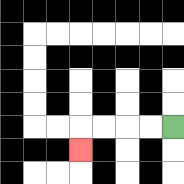{'start': '[7, 5]', 'end': '[3, 6]', 'path_directions': 'L,L,L,L,D', 'path_coordinates': '[[7, 5], [6, 5], [5, 5], [4, 5], [3, 5], [3, 6]]'}